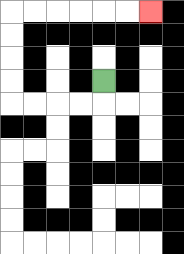{'start': '[4, 3]', 'end': '[6, 0]', 'path_directions': 'D,L,L,L,L,U,U,U,U,R,R,R,R,R,R', 'path_coordinates': '[[4, 3], [4, 4], [3, 4], [2, 4], [1, 4], [0, 4], [0, 3], [0, 2], [0, 1], [0, 0], [1, 0], [2, 0], [3, 0], [4, 0], [5, 0], [6, 0]]'}